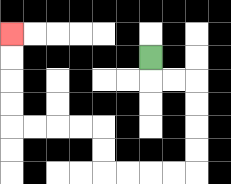{'start': '[6, 2]', 'end': '[0, 1]', 'path_directions': 'D,R,R,D,D,D,D,L,L,L,L,U,U,L,L,L,L,U,U,U,U', 'path_coordinates': '[[6, 2], [6, 3], [7, 3], [8, 3], [8, 4], [8, 5], [8, 6], [8, 7], [7, 7], [6, 7], [5, 7], [4, 7], [4, 6], [4, 5], [3, 5], [2, 5], [1, 5], [0, 5], [0, 4], [0, 3], [0, 2], [0, 1]]'}